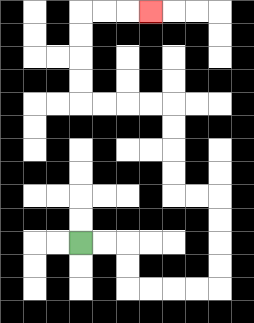{'start': '[3, 10]', 'end': '[6, 0]', 'path_directions': 'R,R,D,D,R,R,R,R,U,U,U,U,L,L,U,U,U,U,L,L,L,L,U,U,U,U,R,R,R', 'path_coordinates': '[[3, 10], [4, 10], [5, 10], [5, 11], [5, 12], [6, 12], [7, 12], [8, 12], [9, 12], [9, 11], [9, 10], [9, 9], [9, 8], [8, 8], [7, 8], [7, 7], [7, 6], [7, 5], [7, 4], [6, 4], [5, 4], [4, 4], [3, 4], [3, 3], [3, 2], [3, 1], [3, 0], [4, 0], [5, 0], [6, 0]]'}